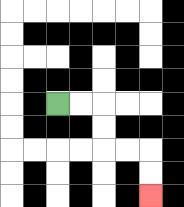{'start': '[2, 4]', 'end': '[6, 8]', 'path_directions': 'R,R,D,D,R,R,D,D', 'path_coordinates': '[[2, 4], [3, 4], [4, 4], [4, 5], [4, 6], [5, 6], [6, 6], [6, 7], [6, 8]]'}